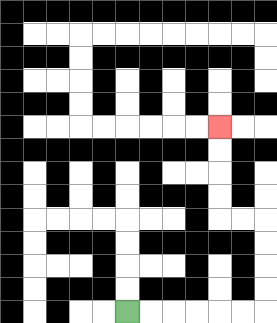{'start': '[5, 13]', 'end': '[9, 5]', 'path_directions': 'R,R,R,R,R,R,U,U,U,U,L,L,U,U,U,U', 'path_coordinates': '[[5, 13], [6, 13], [7, 13], [8, 13], [9, 13], [10, 13], [11, 13], [11, 12], [11, 11], [11, 10], [11, 9], [10, 9], [9, 9], [9, 8], [9, 7], [9, 6], [9, 5]]'}